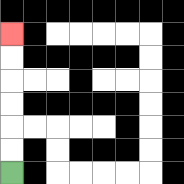{'start': '[0, 7]', 'end': '[0, 1]', 'path_directions': 'U,U,U,U,U,U', 'path_coordinates': '[[0, 7], [0, 6], [0, 5], [0, 4], [0, 3], [0, 2], [0, 1]]'}